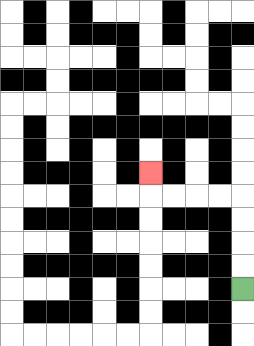{'start': '[10, 12]', 'end': '[6, 7]', 'path_directions': 'U,U,U,U,L,L,L,L,U', 'path_coordinates': '[[10, 12], [10, 11], [10, 10], [10, 9], [10, 8], [9, 8], [8, 8], [7, 8], [6, 8], [6, 7]]'}